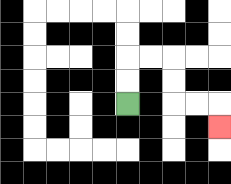{'start': '[5, 4]', 'end': '[9, 5]', 'path_directions': 'U,U,R,R,D,D,R,R,D', 'path_coordinates': '[[5, 4], [5, 3], [5, 2], [6, 2], [7, 2], [7, 3], [7, 4], [8, 4], [9, 4], [9, 5]]'}